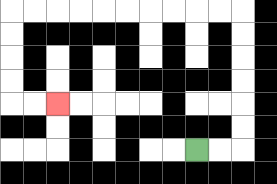{'start': '[8, 6]', 'end': '[2, 4]', 'path_directions': 'R,R,U,U,U,U,U,U,L,L,L,L,L,L,L,L,L,L,D,D,D,D,R,R', 'path_coordinates': '[[8, 6], [9, 6], [10, 6], [10, 5], [10, 4], [10, 3], [10, 2], [10, 1], [10, 0], [9, 0], [8, 0], [7, 0], [6, 0], [5, 0], [4, 0], [3, 0], [2, 0], [1, 0], [0, 0], [0, 1], [0, 2], [0, 3], [0, 4], [1, 4], [2, 4]]'}